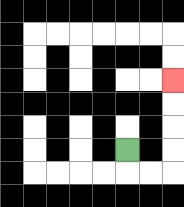{'start': '[5, 6]', 'end': '[7, 3]', 'path_directions': 'D,R,R,U,U,U,U', 'path_coordinates': '[[5, 6], [5, 7], [6, 7], [7, 7], [7, 6], [7, 5], [7, 4], [7, 3]]'}